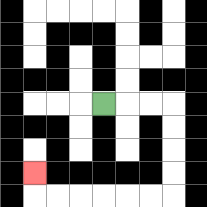{'start': '[4, 4]', 'end': '[1, 7]', 'path_directions': 'R,R,R,D,D,D,D,L,L,L,L,L,L,U', 'path_coordinates': '[[4, 4], [5, 4], [6, 4], [7, 4], [7, 5], [7, 6], [7, 7], [7, 8], [6, 8], [5, 8], [4, 8], [3, 8], [2, 8], [1, 8], [1, 7]]'}